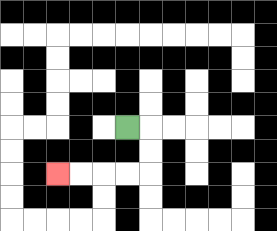{'start': '[5, 5]', 'end': '[2, 7]', 'path_directions': 'R,D,D,L,L,L,L', 'path_coordinates': '[[5, 5], [6, 5], [6, 6], [6, 7], [5, 7], [4, 7], [3, 7], [2, 7]]'}